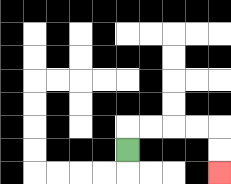{'start': '[5, 6]', 'end': '[9, 7]', 'path_directions': 'U,R,R,R,R,D,D', 'path_coordinates': '[[5, 6], [5, 5], [6, 5], [7, 5], [8, 5], [9, 5], [9, 6], [9, 7]]'}